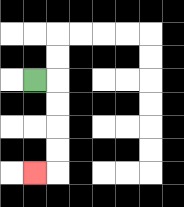{'start': '[1, 3]', 'end': '[1, 7]', 'path_directions': 'R,D,D,D,D,L', 'path_coordinates': '[[1, 3], [2, 3], [2, 4], [2, 5], [2, 6], [2, 7], [1, 7]]'}